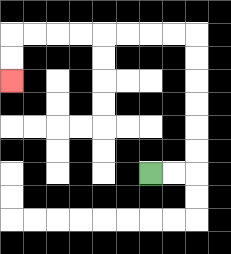{'start': '[6, 7]', 'end': '[0, 3]', 'path_directions': 'R,R,U,U,U,U,U,U,L,L,L,L,L,L,L,L,D,D', 'path_coordinates': '[[6, 7], [7, 7], [8, 7], [8, 6], [8, 5], [8, 4], [8, 3], [8, 2], [8, 1], [7, 1], [6, 1], [5, 1], [4, 1], [3, 1], [2, 1], [1, 1], [0, 1], [0, 2], [0, 3]]'}